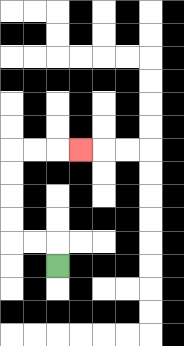{'start': '[2, 11]', 'end': '[3, 6]', 'path_directions': 'U,L,L,U,U,U,U,R,R,R', 'path_coordinates': '[[2, 11], [2, 10], [1, 10], [0, 10], [0, 9], [0, 8], [0, 7], [0, 6], [1, 6], [2, 6], [3, 6]]'}